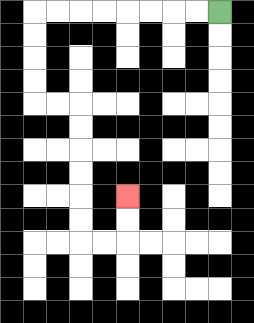{'start': '[9, 0]', 'end': '[5, 8]', 'path_directions': 'L,L,L,L,L,L,L,L,D,D,D,D,R,R,D,D,D,D,D,D,R,R,U,U', 'path_coordinates': '[[9, 0], [8, 0], [7, 0], [6, 0], [5, 0], [4, 0], [3, 0], [2, 0], [1, 0], [1, 1], [1, 2], [1, 3], [1, 4], [2, 4], [3, 4], [3, 5], [3, 6], [3, 7], [3, 8], [3, 9], [3, 10], [4, 10], [5, 10], [5, 9], [5, 8]]'}